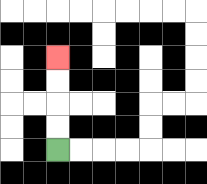{'start': '[2, 6]', 'end': '[2, 2]', 'path_directions': 'U,U,U,U', 'path_coordinates': '[[2, 6], [2, 5], [2, 4], [2, 3], [2, 2]]'}